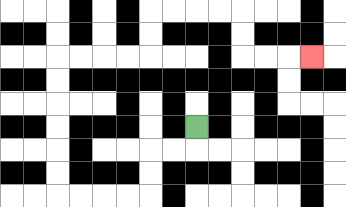{'start': '[8, 5]', 'end': '[13, 2]', 'path_directions': 'D,L,L,D,D,L,L,L,L,U,U,U,U,U,U,R,R,R,R,U,U,R,R,R,R,D,D,R,R,R', 'path_coordinates': '[[8, 5], [8, 6], [7, 6], [6, 6], [6, 7], [6, 8], [5, 8], [4, 8], [3, 8], [2, 8], [2, 7], [2, 6], [2, 5], [2, 4], [2, 3], [2, 2], [3, 2], [4, 2], [5, 2], [6, 2], [6, 1], [6, 0], [7, 0], [8, 0], [9, 0], [10, 0], [10, 1], [10, 2], [11, 2], [12, 2], [13, 2]]'}